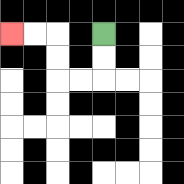{'start': '[4, 1]', 'end': '[0, 1]', 'path_directions': 'D,D,L,L,U,U,L,L', 'path_coordinates': '[[4, 1], [4, 2], [4, 3], [3, 3], [2, 3], [2, 2], [2, 1], [1, 1], [0, 1]]'}